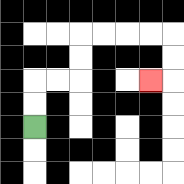{'start': '[1, 5]', 'end': '[6, 3]', 'path_directions': 'U,U,R,R,U,U,R,R,R,R,D,D,L', 'path_coordinates': '[[1, 5], [1, 4], [1, 3], [2, 3], [3, 3], [3, 2], [3, 1], [4, 1], [5, 1], [6, 1], [7, 1], [7, 2], [7, 3], [6, 3]]'}